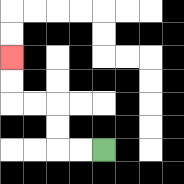{'start': '[4, 6]', 'end': '[0, 2]', 'path_directions': 'L,L,U,U,L,L,U,U', 'path_coordinates': '[[4, 6], [3, 6], [2, 6], [2, 5], [2, 4], [1, 4], [0, 4], [0, 3], [0, 2]]'}